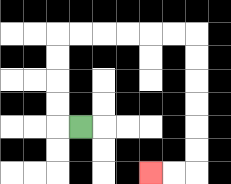{'start': '[3, 5]', 'end': '[6, 7]', 'path_directions': 'L,U,U,U,U,R,R,R,R,R,R,D,D,D,D,D,D,L,L', 'path_coordinates': '[[3, 5], [2, 5], [2, 4], [2, 3], [2, 2], [2, 1], [3, 1], [4, 1], [5, 1], [6, 1], [7, 1], [8, 1], [8, 2], [8, 3], [8, 4], [8, 5], [8, 6], [8, 7], [7, 7], [6, 7]]'}